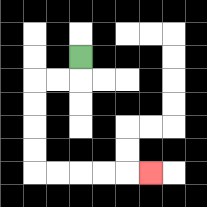{'start': '[3, 2]', 'end': '[6, 7]', 'path_directions': 'D,L,L,D,D,D,D,R,R,R,R,R', 'path_coordinates': '[[3, 2], [3, 3], [2, 3], [1, 3], [1, 4], [1, 5], [1, 6], [1, 7], [2, 7], [3, 7], [4, 7], [5, 7], [6, 7]]'}